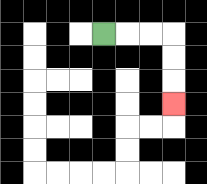{'start': '[4, 1]', 'end': '[7, 4]', 'path_directions': 'R,R,R,D,D,D', 'path_coordinates': '[[4, 1], [5, 1], [6, 1], [7, 1], [7, 2], [7, 3], [7, 4]]'}